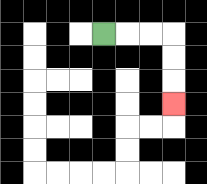{'start': '[4, 1]', 'end': '[7, 4]', 'path_directions': 'R,R,R,D,D,D', 'path_coordinates': '[[4, 1], [5, 1], [6, 1], [7, 1], [7, 2], [7, 3], [7, 4]]'}